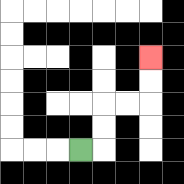{'start': '[3, 6]', 'end': '[6, 2]', 'path_directions': 'R,U,U,R,R,U,U', 'path_coordinates': '[[3, 6], [4, 6], [4, 5], [4, 4], [5, 4], [6, 4], [6, 3], [6, 2]]'}